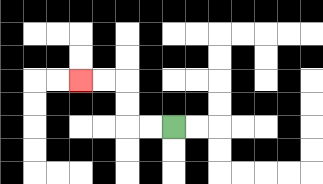{'start': '[7, 5]', 'end': '[3, 3]', 'path_directions': 'L,L,U,U,L,L', 'path_coordinates': '[[7, 5], [6, 5], [5, 5], [5, 4], [5, 3], [4, 3], [3, 3]]'}